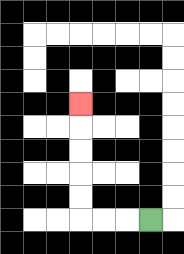{'start': '[6, 9]', 'end': '[3, 4]', 'path_directions': 'L,L,L,U,U,U,U,U', 'path_coordinates': '[[6, 9], [5, 9], [4, 9], [3, 9], [3, 8], [3, 7], [3, 6], [3, 5], [3, 4]]'}